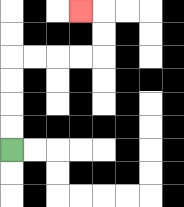{'start': '[0, 6]', 'end': '[3, 0]', 'path_directions': 'U,U,U,U,R,R,R,R,U,U,L', 'path_coordinates': '[[0, 6], [0, 5], [0, 4], [0, 3], [0, 2], [1, 2], [2, 2], [3, 2], [4, 2], [4, 1], [4, 0], [3, 0]]'}